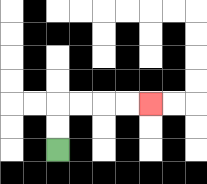{'start': '[2, 6]', 'end': '[6, 4]', 'path_directions': 'U,U,R,R,R,R', 'path_coordinates': '[[2, 6], [2, 5], [2, 4], [3, 4], [4, 4], [5, 4], [6, 4]]'}